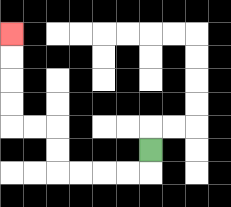{'start': '[6, 6]', 'end': '[0, 1]', 'path_directions': 'D,L,L,L,L,U,U,L,L,U,U,U,U', 'path_coordinates': '[[6, 6], [6, 7], [5, 7], [4, 7], [3, 7], [2, 7], [2, 6], [2, 5], [1, 5], [0, 5], [0, 4], [0, 3], [0, 2], [0, 1]]'}